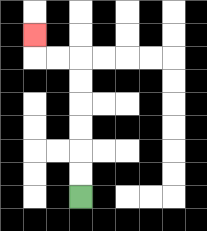{'start': '[3, 8]', 'end': '[1, 1]', 'path_directions': 'U,U,U,U,U,U,L,L,U', 'path_coordinates': '[[3, 8], [3, 7], [3, 6], [3, 5], [3, 4], [3, 3], [3, 2], [2, 2], [1, 2], [1, 1]]'}